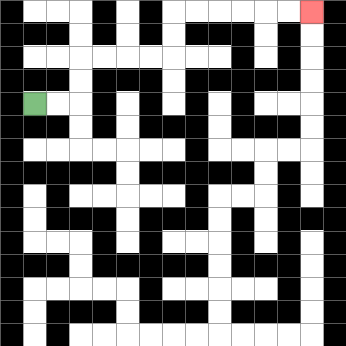{'start': '[1, 4]', 'end': '[13, 0]', 'path_directions': 'R,R,U,U,R,R,R,R,U,U,R,R,R,R,R,R', 'path_coordinates': '[[1, 4], [2, 4], [3, 4], [3, 3], [3, 2], [4, 2], [5, 2], [6, 2], [7, 2], [7, 1], [7, 0], [8, 0], [9, 0], [10, 0], [11, 0], [12, 0], [13, 0]]'}